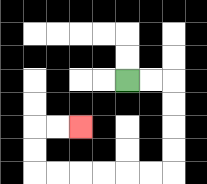{'start': '[5, 3]', 'end': '[3, 5]', 'path_directions': 'R,R,D,D,D,D,L,L,L,L,L,L,U,U,R,R', 'path_coordinates': '[[5, 3], [6, 3], [7, 3], [7, 4], [7, 5], [7, 6], [7, 7], [6, 7], [5, 7], [4, 7], [3, 7], [2, 7], [1, 7], [1, 6], [1, 5], [2, 5], [3, 5]]'}